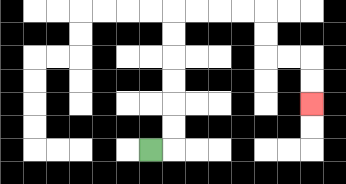{'start': '[6, 6]', 'end': '[13, 4]', 'path_directions': 'R,U,U,U,U,U,U,R,R,R,R,D,D,R,R,D,D', 'path_coordinates': '[[6, 6], [7, 6], [7, 5], [7, 4], [7, 3], [7, 2], [7, 1], [7, 0], [8, 0], [9, 0], [10, 0], [11, 0], [11, 1], [11, 2], [12, 2], [13, 2], [13, 3], [13, 4]]'}